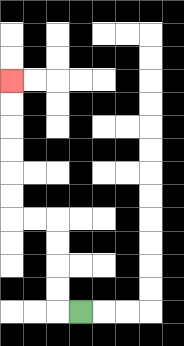{'start': '[3, 13]', 'end': '[0, 3]', 'path_directions': 'L,U,U,U,U,L,L,U,U,U,U,U,U', 'path_coordinates': '[[3, 13], [2, 13], [2, 12], [2, 11], [2, 10], [2, 9], [1, 9], [0, 9], [0, 8], [0, 7], [0, 6], [0, 5], [0, 4], [0, 3]]'}